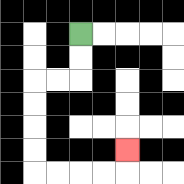{'start': '[3, 1]', 'end': '[5, 6]', 'path_directions': 'D,D,L,L,D,D,D,D,R,R,R,R,U', 'path_coordinates': '[[3, 1], [3, 2], [3, 3], [2, 3], [1, 3], [1, 4], [1, 5], [1, 6], [1, 7], [2, 7], [3, 7], [4, 7], [5, 7], [5, 6]]'}